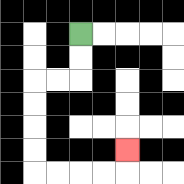{'start': '[3, 1]', 'end': '[5, 6]', 'path_directions': 'D,D,L,L,D,D,D,D,R,R,R,R,U', 'path_coordinates': '[[3, 1], [3, 2], [3, 3], [2, 3], [1, 3], [1, 4], [1, 5], [1, 6], [1, 7], [2, 7], [3, 7], [4, 7], [5, 7], [5, 6]]'}